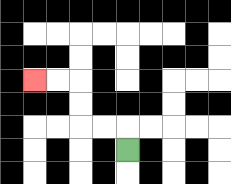{'start': '[5, 6]', 'end': '[1, 3]', 'path_directions': 'U,L,L,U,U,L,L', 'path_coordinates': '[[5, 6], [5, 5], [4, 5], [3, 5], [3, 4], [3, 3], [2, 3], [1, 3]]'}